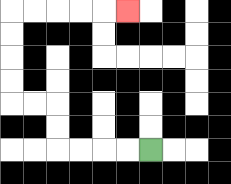{'start': '[6, 6]', 'end': '[5, 0]', 'path_directions': 'L,L,L,L,U,U,L,L,U,U,U,U,R,R,R,R,R', 'path_coordinates': '[[6, 6], [5, 6], [4, 6], [3, 6], [2, 6], [2, 5], [2, 4], [1, 4], [0, 4], [0, 3], [0, 2], [0, 1], [0, 0], [1, 0], [2, 0], [3, 0], [4, 0], [5, 0]]'}